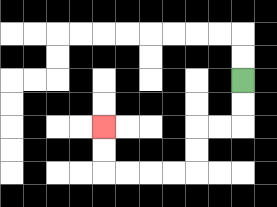{'start': '[10, 3]', 'end': '[4, 5]', 'path_directions': 'D,D,L,L,D,D,L,L,L,L,U,U', 'path_coordinates': '[[10, 3], [10, 4], [10, 5], [9, 5], [8, 5], [8, 6], [8, 7], [7, 7], [6, 7], [5, 7], [4, 7], [4, 6], [4, 5]]'}